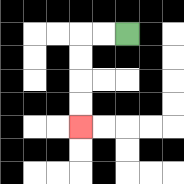{'start': '[5, 1]', 'end': '[3, 5]', 'path_directions': 'L,L,D,D,D,D', 'path_coordinates': '[[5, 1], [4, 1], [3, 1], [3, 2], [3, 3], [3, 4], [3, 5]]'}